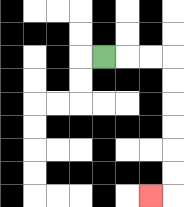{'start': '[4, 2]', 'end': '[6, 8]', 'path_directions': 'R,R,R,D,D,D,D,D,D,L', 'path_coordinates': '[[4, 2], [5, 2], [6, 2], [7, 2], [7, 3], [7, 4], [7, 5], [7, 6], [7, 7], [7, 8], [6, 8]]'}